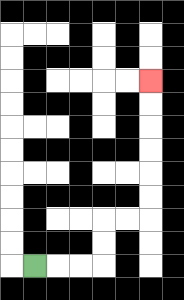{'start': '[1, 11]', 'end': '[6, 3]', 'path_directions': 'R,R,R,U,U,R,R,U,U,U,U,U,U', 'path_coordinates': '[[1, 11], [2, 11], [3, 11], [4, 11], [4, 10], [4, 9], [5, 9], [6, 9], [6, 8], [6, 7], [6, 6], [6, 5], [6, 4], [6, 3]]'}